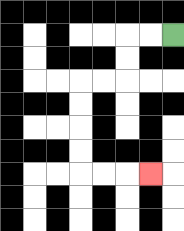{'start': '[7, 1]', 'end': '[6, 7]', 'path_directions': 'L,L,D,D,L,L,D,D,D,D,R,R,R', 'path_coordinates': '[[7, 1], [6, 1], [5, 1], [5, 2], [5, 3], [4, 3], [3, 3], [3, 4], [3, 5], [3, 6], [3, 7], [4, 7], [5, 7], [6, 7]]'}